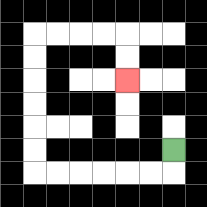{'start': '[7, 6]', 'end': '[5, 3]', 'path_directions': 'D,L,L,L,L,L,L,U,U,U,U,U,U,R,R,R,R,D,D', 'path_coordinates': '[[7, 6], [7, 7], [6, 7], [5, 7], [4, 7], [3, 7], [2, 7], [1, 7], [1, 6], [1, 5], [1, 4], [1, 3], [1, 2], [1, 1], [2, 1], [3, 1], [4, 1], [5, 1], [5, 2], [5, 3]]'}